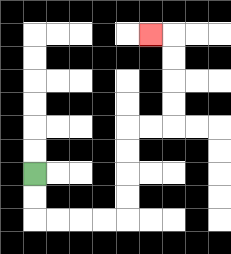{'start': '[1, 7]', 'end': '[6, 1]', 'path_directions': 'D,D,R,R,R,R,U,U,U,U,R,R,U,U,U,U,L', 'path_coordinates': '[[1, 7], [1, 8], [1, 9], [2, 9], [3, 9], [4, 9], [5, 9], [5, 8], [5, 7], [5, 6], [5, 5], [6, 5], [7, 5], [7, 4], [7, 3], [7, 2], [7, 1], [6, 1]]'}